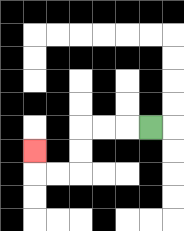{'start': '[6, 5]', 'end': '[1, 6]', 'path_directions': 'L,L,L,D,D,L,L,U', 'path_coordinates': '[[6, 5], [5, 5], [4, 5], [3, 5], [3, 6], [3, 7], [2, 7], [1, 7], [1, 6]]'}